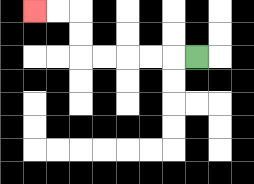{'start': '[8, 2]', 'end': '[1, 0]', 'path_directions': 'L,L,L,L,L,U,U,L,L', 'path_coordinates': '[[8, 2], [7, 2], [6, 2], [5, 2], [4, 2], [3, 2], [3, 1], [3, 0], [2, 0], [1, 0]]'}